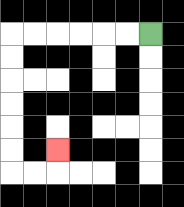{'start': '[6, 1]', 'end': '[2, 6]', 'path_directions': 'L,L,L,L,L,L,D,D,D,D,D,D,R,R,U', 'path_coordinates': '[[6, 1], [5, 1], [4, 1], [3, 1], [2, 1], [1, 1], [0, 1], [0, 2], [0, 3], [0, 4], [0, 5], [0, 6], [0, 7], [1, 7], [2, 7], [2, 6]]'}